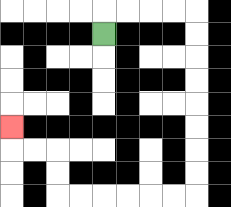{'start': '[4, 1]', 'end': '[0, 5]', 'path_directions': 'U,R,R,R,R,D,D,D,D,D,D,D,D,L,L,L,L,L,L,U,U,L,L,U', 'path_coordinates': '[[4, 1], [4, 0], [5, 0], [6, 0], [7, 0], [8, 0], [8, 1], [8, 2], [8, 3], [8, 4], [8, 5], [8, 6], [8, 7], [8, 8], [7, 8], [6, 8], [5, 8], [4, 8], [3, 8], [2, 8], [2, 7], [2, 6], [1, 6], [0, 6], [0, 5]]'}